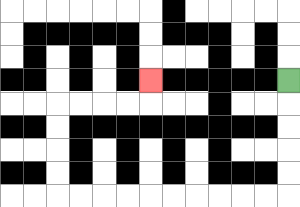{'start': '[12, 3]', 'end': '[6, 3]', 'path_directions': 'D,D,D,D,D,L,L,L,L,L,L,L,L,L,L,U,U,U,U,R,R,R,R,U', 'path_coordinates': '[[12, 3], [12, 4], [12, 5], [12, 6], [12, 7], [12, 8], [11, 8], [10, 8], [9, 8], [8, 8], [7, 8], [6, 8], [5, 8], [4, 8], [3, 8], [2, 8], [2, 7], [2, 6], [2, 5], [2, 4], [3, 4], [4, 4], [5, 4], [6, 4], [6, 3]]'}